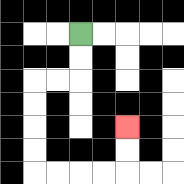{'start': '[3, 1]', 'end': '[5, 5]', 'path_directions': 'D,D,L,L,D,D,D,D,R,R,R,R,U,U', 'path_coordinates': '[[3, 1], [3, 2], [3, 3], [2, 3], [1, 3], [1, 4], [1, 5], [1, 6], [1, 7], [2, 7], [3, 7], [4, 7], [5, 7], [5, 6], [5, 5]]'}